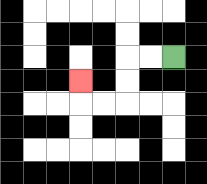{'start': '[7, 2]', 'end': '[3, 3]', 'path_directions': 'L,L,D,D,L,L,U', 'path_coordinates': '[[7, 2], [6, 2], [5, 2], [5, 3], [5, 4], [4, 4], [3, 4], [3, 3]]'}